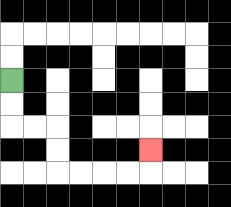{'start': '[0, 3]', 'end': '[6, 6]', 'path_directions': 'D,D,R,R,D,D,R,R,R,R,U', 'path_coordinates': '[[0, 3], [0, 4], [0, 5], [1, 5], [2, 5], [2, 6], [2, 7], [3, 7], [4, 7], [5, 7], [6, 7], [6, 6]]'}